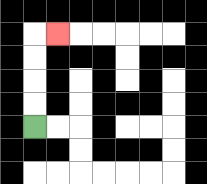{'start': '[1, 5]', 'end': '[2, 1]', 'path_directions': 'U,U,U,U,R', 'path_coordinates': '[[1, 5], [1, 4], [1, 3], [1, 2], [1, 1], [2, 1]]'}